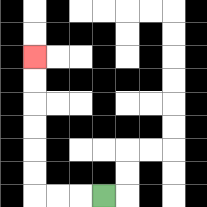{'start': '[4, 8]', 'end': '[1, 2]', 'path_directions': 'L,L,L,U,U,U,U,U,U', 'path_coordinates': '[[4, 8], [3, 8], [2, 8], [1, 8], [1, 7], [1, 6], [1, 5], [1, 4], [1, 3], [1, 2]]'}